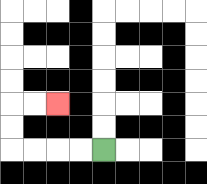{'start': '[4, 6]', 'end': '[2, 4]', 'path_directions': 'L,L,L,L,U,U,R,R', 'path_coordinates': '[[4, 6], [3, 6], [2, 6], [1, 6], [0, 6], [0, 5], [0, 4], [1, 4], [2, 4]]'}